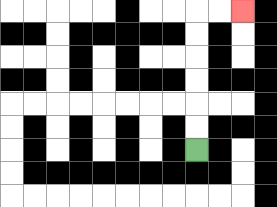{'start': '[8, 6]', 'end': '[10, 0]', 'path_directions': 'U,U,U,U,U,U,R,R', 'path_coordinates': '[[8, 6], [8, 5], [8, 4], [8, 3], [8, 2], [8, 1], [8, 0], [9, 0], [10, 0]]'}